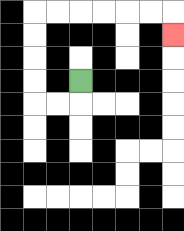{'start': '[3, 3]', 'end': '[7, 1]', 'path_directions': 'D,L,L,U,U,U,U,R,R,R,R,R,R,D', 'path_coordinates': '[[3, 3], [3, 4], [2, 4], [1, 4], [1, 3], [1, 2], [1, 1], [1, 0], [2, 0], [3, 0], [4, 0], [5, 0], [6, 0], [7, 0], [7, 1]]'}